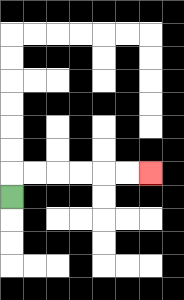{'start': '[0, 8]', 'end': '[6, 7]', 'path_directions': 'U,R,R,R,R,R,R', 'path_coordinates': '[[0, 8], [0, 7], [1, 7], [2, 7], [3, 7], [4, 7], [5, 7], [6, 7]]'}